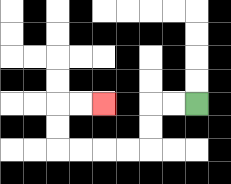{'start': '[8, 4]', 'end': '[4, 4]', 'path_directions': 'L,L,D,D,L,L,L,L,U,U,R,R', 'path_coordinates': '[[8, 4], [7, 4], [6, 4], [6, 5], [6, 6], [5, 6], [4, 6], [3, 6], [2, 6], [2, 5], [2, 4], [3, 4], [4, 4]]'}